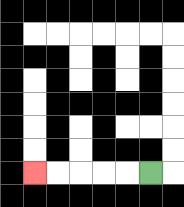{'start': '[6, 7]', 'end': '[1, 7]', 'path_directions': 'L,L,L,L,L', 'path_coordinates': '[[6, 7], [5, 7], [4, 7], [3, 7], [2, 7], [1, 7]]'}